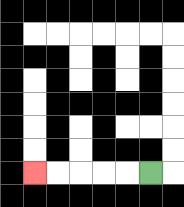{'start': '[6, 7]', 'end': '[1, 7]', 'path_directions': 'L,L,L,L,L', 'path_coordinates': '[[6, 7], [5, 7], [4, 7], [3, 7], [2, 7], [1, 7]]'}